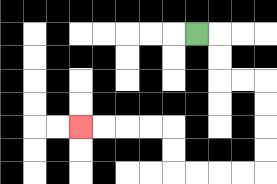{'start': '[8, 1]', 'end': '[3, 5]', 'path_directions': 'R,D,D,R,R,D,D,D,D,L,L,L,L,U,U,L,L,L,L', 'path_coordinates': '[[8, 1], [9, 1], [9, 2], [9, 3], [10, 3], [11, 3], [11, 4], [11, 5], [11, 6], [11, 7], [10, 7], [9, 7], [8, 7], [7, 7], [7, 6], [7, 5], [6, 5], [5, 5], [4, 5], [3, 5]]'}